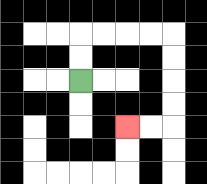{'start': '[3, 3]', 'end': '[5, 5]', 'path_directions': 'U,U,R,R,R,R,D,D,D,D,L,L', 'path_coordinates': '[[3, 3], [3, 2], [3, 1], [4, 1], [5, 1], [6, 1], [7, 1], [7, 2], [7, 3], [7, 4], [7, 5], [6, 5], [5, 5]]'}